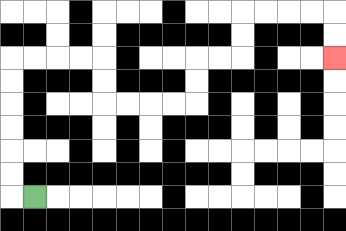{'start': '[1, 8]', 'end': '[14, 2]', 'path_directions': 'L,U,U,U,U,U,U,R,R,R,R,D,D,R,R,R,R,U,U,R,R,U,U,R,R,R,R,D,D', 'path_coordinates': '[[1, 8], [0, 8], [0, 7], [0, 6], [0, 5], [0, 4], [0, 3], [0, 2], [1, 2], [2, 2], [3, 2], [4, 2], [4, 3], [4, 4], [5, 4], [6, 4], [7, 4], [8, 4], [8, 3], [8, 2], [9, 2], [10, 2], [10, 1], [10, 0], [11, 0], [12, 0], [13, 0], [14, 0], [14, 1], [14, 2]]'}